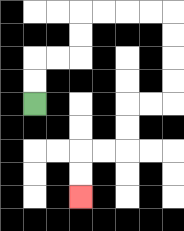{'start': '[1, 4]', 'end': '[3, 8]', 'path_directions': 'U,U,R,R,U,U,R,R,R,R,D,D,D,D,L,L,D,D,L,L,D,D', 'path_coordinates': '[[1, 4], [1, 3], [1, 2], [2, 2], [3, 2], [3, 1], [3, 0], [4, 0], [5, 0], [6, 0], [7, 0], [7, 1], [7, 2], [7, 3], [7, 4], [6, 4], [5, 4], [5, 5], [5, 6], [4, 6], [3, 6], [3, 7], [3, 8]]'}